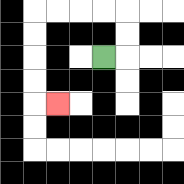{'start': '[4, 2]', 'end': '[2, 4]', 'path_directions': 'R,U,U,L,L,L,L,D,D,D,D,R', 'path_coordinates': '[[4, 2], [5, 2], [5, 1], [5, 0], [4, 0], [3, 0], [2, 0], [1, 0], [1, 1], [1, 2], [1, 3], [1, 4], [2, 4]]'}